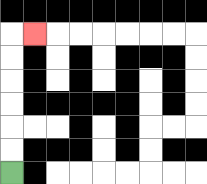{'start': '[0, 7]', 'end': '[1, 1]', 'path_directions': 'U,U,U,U,U,U,R', 'path_coordinates': '[[0, 7], [0, 6], [0, 5], [0, 4], [0, 3], [0, 2], [0, 1], [1, 1]]'}